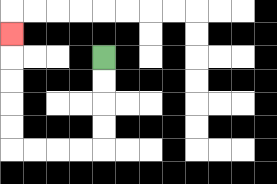{'start': '[4, 2]', 'end': '[0, 1]', 'path_directions': 'D,D,D,D,L,L,L,L,U,U,U,U,U', 'path_coordinates': '[[4, 2], [4, 3], [4, 4], [4, 5], [4, 6], [3, 6], [2, 6], [1, 6], [0, 6], [0, 5], [0, 4], [0, 3], [0, 2], [0, 1]]'}